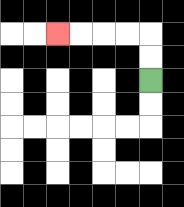{'start': '[6, 3]', 'end': '[2, 1]', 'path_directions': 'U,U,L,L,L,L', 'path_coordinates': '[[6, 3], [6, 2], [6, 1], [5, 1], [4, 1], [3, 1], [2, 1]]'}